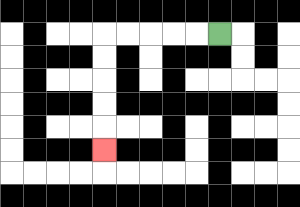{'start': '[9, 1]', 'end': '[4, 6]', 'path_directions': 'L,L,L,L,L,D,D,D,D,D', 'path_coordinates': '[[9, 1], [8, 1], [7, 1], [6, 1], [5, 1], [4, 1], [4, 2], [4, 3], [4, 4], [4, 5], [4, 6]]'}